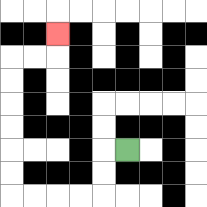{'start': '[5, 6]', 'end': '[2, 1]', 'path_directions': 'L,D,D,L,L,L,L,U,U,U,U,U,U,R,R,U', 'path_coordinates': '[[5, 6], [4, 6], [4, 7], [4, 8], [3, 8], [2, 8], [1, 8], [0, 8], [0, 7], [0, 6], [0, 5], [0, 4], [0, 3], [0, 2], [1, 2], [2, 2], [2, 1]]'}